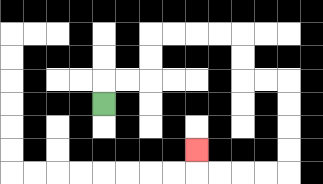{'start': '[4, 4]', 'end': '[8, 6]', 'path_directions': 'U,R,R,U,U,R,R,R,R,D,D,R,R,D,D,D,D,L,L,L,L,U', 'path_coordinates': '[[4, 4], [4, 3], [5, 3], [6, 3], [6, 2], [6, 1], [7, 1], [8, 1], [9, 1], [10, 1], [10, 2], [10, 3], [11, 3], [12, 3], [12, 4], [12, 5], [12, 6], [12, 7], [11, 7], [10, 7], [9, 7], [8, 7], [8, 6]]'}